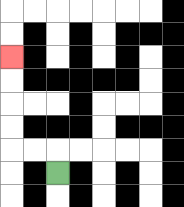{'start': '[2, 7]', 'end': '[0, 2]', 'path_directions': 'U,L,L,U,U,U,U', 'path_coordinates': '[[2, 7], [2, 6], [1, 6], [0, 6], [0, 5], [0, 4], [0, 3], [0, 2]]'}